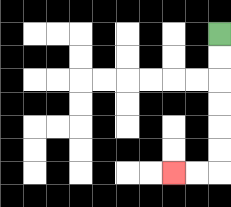{'start': '[9, 1]', 'end': '[7, 7]', 'path_directions': 'D,D,D,D,D,D,L,L', 'path_coordinates': '[[9, 1], [9, 2], [9, 3], [9, 4], [9, 5], [9, 6], [9, 7], [8, 7], [7, 7]]'}